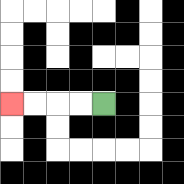{'start': '[4, 4]', 'end': '[0, 4]', 'path_directions': 'L,L,L,L', 'path_coordinates': '[[4, 4], [3, 4], [2, 4], [1, 4], [0, 4]]'}